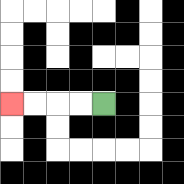{'start': '[4, 4]', 'end': '[0, 4]', 'path_directions': 'L,L,L,L', 'path_coordinates': '[[4, 4], [3, 4], [2, 4], [1, 4], [0, 4]]'}